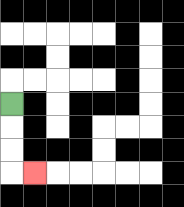{'start': '[0, 4]', 'end': '[1, 7]', 'path_directions': 'D,D,D,R', 'path_coordinates': '[[0, 4], [0, 5], [0, 6], [0, 7], [1, 7]]'}